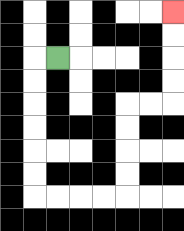{'start': '[2, 2]', 'end': '[7, 0]', 'path_directions': 'L,D,D,D,D,D,D,R,R,R,R,U,U,U,U,R,R,U,U,U,U', 'path_coordinates': '[[2, 2], [1, 2], [1, 3], [1, 4], [1, 5], [1, 6], [1, 7], [1, 8], [2, 8], [3, 8], [4, 8], [5, 8], [5, 7], [5, 6], [5, 5], [5, 4], [6, 4], [7, 4], [7, 3], [7, 2], [7, 1], [7, 0]]'}